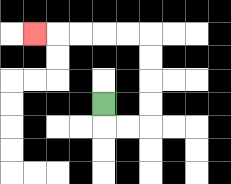{'start': '[4, 4]', 'end': '[1, 1]', 'path_directions': 'D,R,R,U,U,U,U,L,L,L,L,L', 'path_coordinates': '[[4, 4], [4, 5], [5, 5], [6, 5], [6, 4], [6, 3], [6, 2], [6, 1], [5, 1], [4, 1], [3, 1], [2, 1], [1, 1]]'}